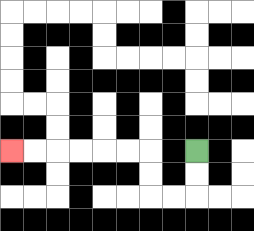{'start': '[8, 6]', 'end': '[0, 6]', 'path_directions': 'D,D,L,L,U,U,L,L,L,L,L,L', 'path_coordinates': '[[8, 6], [8, 7], [8, 8], [7, 8], [6, 8], [6, 7], [6, 6], [5, 6], [4, 6], [3, 6], [2, 6], [1, 6], [0, 6]]'}